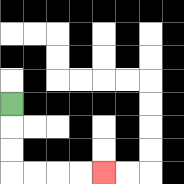{'start': '[0, 4]', 'end': '[4, 7]', 'path_directions': 'D,D,D,R,R,R,R', 'path_coordinates': '[[0, 4], [0, 5], [0, 6], [0, 7], [1, 7], [2, 7], [3, 7], [4, 7]]'}